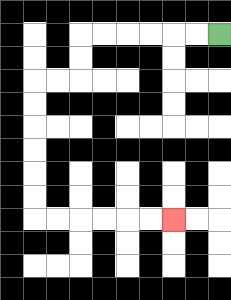{'start': '[9, 1]', 'end': '[7, 9]', 'path_directions': 'L,L,L,L,L,L,D,D,L,L,D,D,D,D,D,D,R,R,R,R,R,R', 'path_coordinates': '[[9, 1], [8, 1], [7, 1], [6, 1], [5, 1], [4, 1], [3, 1], [3, 2], [3, 3], [2, 3], [1, 3], [1, 4], [1, 5], [1, 6], [1, 7], [1, 8], [1, 9], [2, 9], [3, 9], [4, 9], [5, 9], [6, 9], [7, 9]]'}